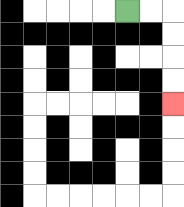{'start': '[5, 0]', 'end': '[7, 4]', 'path_directions': 'R,R,D,D,D,D', 'path_coordinates': '[[5, 0], [6, 0], [7, 0], [7, 1], [7, 2], [7, 3], [7, 4]]'}